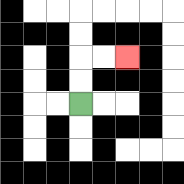{'start': '[3, 4]', 'end': '[5, 2]', 'path_directions': 'U,U,R,R', 'path_coordinates': '[[3, 4], [3, 3], [3, 2], [4, 2], [5, 2]]'}